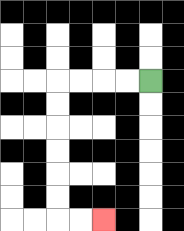{'start': '[6, 3]', 'end': '[4, 9]', 'path_directions': 'L,L,L,L,D,D,D,D,D,D,R,R', 'path_coordinates': '[[6, 3], [5, 3], [4, 3], [3, 3], [2, 3], [2, 4], [2, 5], [2, 6], [2, 7], [2, 8], [2, 9], [3, 9], [4, 9]]'}